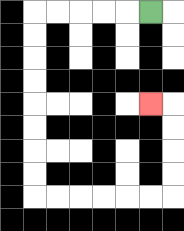{'start': '[6, 0]', 'end': '[6, 4]', 'path_directions': 'L,L,L,L,L,D,D,D,D,D,D,D,D,R,R,R,R,R,R,U,U,U,U,L', 'path_coordinates': '[[6, 0], [5, 0], [4, 0], [3, 0], [2, 0], [1, 0], [1, 1], [1, 2], [1, 3], [1, 4], [1, 5], [1, 6], [1, 7], [1, 8], [2, 8], [3, 8], [4, 8], [5, 8], [6, 8], [7, 8], [7, 7], [7, 6], [7, 5], [7, 4], [6, 4]]'}